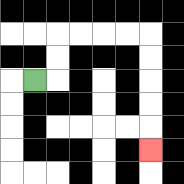{'start': '[1, 3]', 'end': '[6, 6]', 'path_directions': 'R,U,U,R,R,R,R,D,D,D,D,D', 'path_coordinates': '[[1, 3], [2, 3], [2, 2], [2, 1], [3, 1], [4, 1], [5, 1], [6, 1], [6, 2], [6, 3], [6, 4], [6, 5], [6, 6]]'}